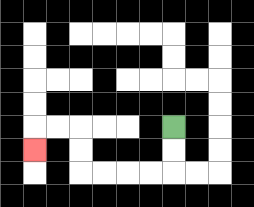{'start': '[7, 5]', 'end': '[1, 6]', 'path_directions': 'D,D,L,L,L,L,U,U,L,L,D', 'path_coordinates': '[[7, 5], [7, 6], [7, 7], [6, 7], [5, 7], [4, 7], [3, 7], [3, 6], [3, 5], [2, 5], [1, 5], [1, 6]]'}